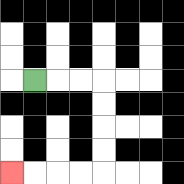{'start': '[1, 3]', 'end': '[0, 7]', 'path_directions': 'R,R,R,D,D,D,D,L,L,L,L', 'path_coordinates': '[[1, 3], [2, 3], [3, 3], [4, 3], [4, 4], [4, 5], [4, 6], [4, 7], [3, 7], [2, 7], [1, 7], [0, 7]]'}